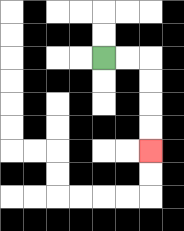{'start': '[4, 2]', 'end': '[6, 6]', 'path_directions': 'R,R,D,D,D,D', 'path_coordinates': '[[4, 2], [5, 2], [6, 2], [6, 3], [6, 4], [6, 5], [6, 6]]'}